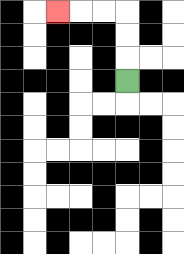{'start': '[5, 3]', 'end': '[2, 0]', 'path_directions': 'U,U,U,L,L,L', 'path_coordinates': '[[5, 3], [5, 2], [5, 1], [5, 0], [4, 0], [3, 0], [2, 0]]'}